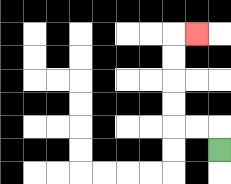{'start': '[9, 6]', 'end': '[8, 1]', 'path_directions': 'U,L,L,U,U,U,U,R', 'path_coordinates': '[[9, 6], [9, 5], [8, 5], [7, 5], [7, 4], [7, 3], [7, 2], [7, 1], [8, 1]]'}